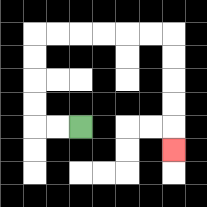{'start': '[3, 5]', 'end': '[7, 6]', 'path_directions': 'L,L,U,U,U,U,R,R,R,R,R,R,D,D,D,D,D', 'path_coordinates': '[[3, 5], [2, 5], [1, 5], [1, 4], [1, 3], [1, 2], [1, 1], [2, 1], [3, 1], [4, 1], [5, 1], [6, 1], [7, 1], [7, 2], [7, 3], [7, 4], [7, 5], [7, 6]]'}